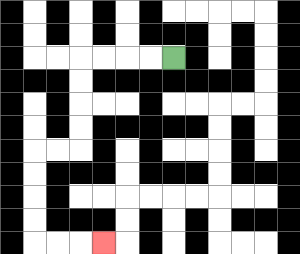{'start': '[7, 2]', 'end': '[4, 10]', 'path_directions': 'L,L,L,L,D,D,D,D,L,L,D,D,D,D,R,R,R', 'path_coordinates': '[[7, 2], [6, 2], [5, 2], [4, 2], [3, 2], [3, 3], [3, 4], [3, 5], [3, 6], [2, 6], [1, 6], [1, 7], [1, 8], [1, 9], [1, 10], [2, 10], [3, 10], [4, 10]]'}